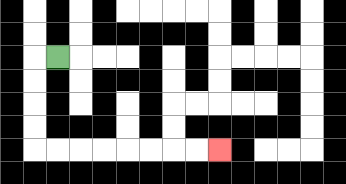{'start': '[2, 2]', 'end': '[9, 6]', 'path_directions': 'L,D,D,D,D,R,R,R,R,R,R,R,R', 'path_coordinates': '[[2, 2], [1, 2], [1, 3], [1, 4], [1, 5], [1, 6], [2, 6], [3, 6], [4, 6], [5, 6], [6, 6], [7, 6], [8, 6], [9, 6]]'}